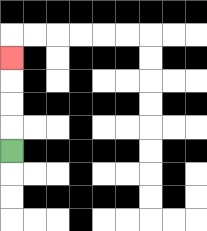{'start': '[0, 6]', 'end': '[0, 2]', 'path_directions': 'U,U,U,U', 'path_coordinates': '[[0, 6], [0, 5], [0, 4], [0, 3], [0, 2]]'}